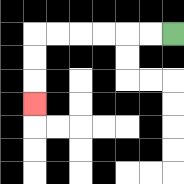{'start': '[7, 1]', 'end': '[1, 4]', 'path_directions': 'L,L,L,L,L,L,D,D,D', 'path_coordinates': '[[7, 1], [6, 1], [5, 1], [4, 1], [3, 1], [2, 1], [1, 1], [1, 2], [1, 3], [1, 4]]'}